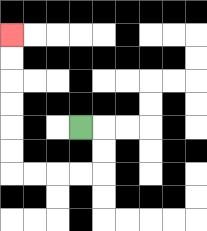{'start': '[3, 5]', 'end': '[0, 1]', 'path_directions': 'R,D,D,L,L,L,L,U,U,U,U,U,U', 'path_coordinates': '[[3, 5], [4, 5], [4, 6], [4, 7], [3, 7], [2, 7], [1, 7], [0, 7], [0, 6], [0, 5], [0, 4], [0, 3], [0, 2], [0, 1]]'}